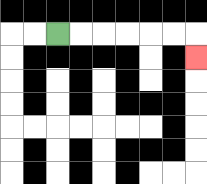{'start': '[2, 1]', 'end': '[8, 2]', 'path_directions': 'R,R,R,R,R,R,D', 'path_coordinates': '[[2, 1], [3, 1], [4, 1], [5, 1], [6, 1], [7, 1], [8, 1], [8, 2]]'}